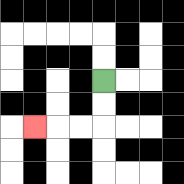{'start': '[4, 3]', 'end': '[1, 5]', 'path_directions': 'D,D,L,L,L', 'path_coordinates': '[[4, 3], [4, 4], [4, 5], [3, 5], [2, 5], [1, 5]]'}